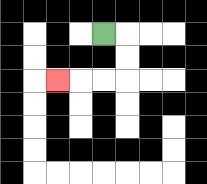{'start': '[4, 1]', 'end': '[2, 3]', 'path_directions': 'R,D,D,L,L,L', 'path_coordinates': '[[4, 1], [5, 1], [5, 2], [5, 3], [4, 3], [3, 3], [2, 3]]'}